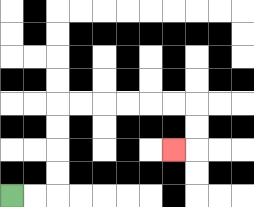{'start': '[0, 8]', 'end': '[7, 6]', 'path_directions': 'R,R,U,U,U,U,R,R,R,R,R,R,D,D,L', 'path_coordinates': '[[0, 8], [1, 8], [2, 8], [2, 7], [2, 6], [2, 5], [2, 4], [3, 4], [4, 4], [5, 4], [6, 4], [7, 4], [8, 4], [8, 5], [8, 6], [7, 6]]'}